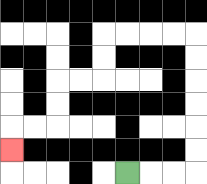{'start': '[5, 7]', 'end': '[0, 6]', 'path_directions': 'R,R,R,U,U,U,U,U,U,L,L,L,L,D,D,L,L,D,D,L,L,D', 'path_coordinates': '[[5, 7], [6, 7], [7, 7], [8, 7], [8, 6], [8, 5], [8, 4], [8, 3], [8, 2], [8, 1], [7, 1], [6, 1], [5, 1], [4, 1], [4, 2], [4, 3], [3, 3], [2, 3], [2, 4], [2, 5], [1, 5], [0, 5], [0, 6]]'}